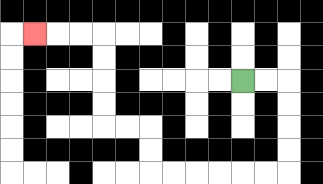{'start': '[10, 3]', 'end': '[1, 1]', 'path_directions': 'R,R,D,D,D,D,L,L,L,L,L,L,U,U,L,L,U,U,U,U,L,L,L', 'path_coordinates': '[[10, 3], [11, 3], [12, 3], [12, 4], [12, 5], [12, 6], [12, 7], [11, 7], [10, 7], [9, 7], [8, 7], [7, 7], [6, 7], [6, 6], [6, 5], [5, 5], [4, 5], [4, 4], [4, 3], [4, 2], [4, 1], [3, 1], [2, 1], [1, 1]]'}